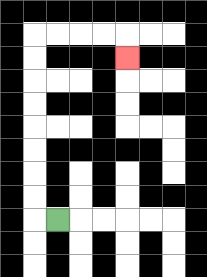{'start': '[2, 9]', 'end': '[5, 2]', 'path_directions': 'L,U,U,U,U,U,U,U,U,R,R,R,R,D', 'path_coordinates': '[[2, 9], [1, 9], [1, 8], [1, 7], [1, 6], [1, 5], [1, 4], [1, 3], [1, 2], [1, 1], [2, 1], [3, 1], [4, 1], [5, 1], [5, 2]]'}